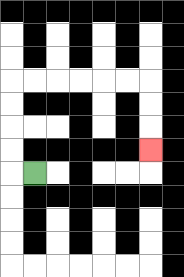{'start': '[1, 7]', 'end': '[6, 6]', 'path_directions': 'L,U,U,U,U,R,R,R,R,R,R,D,D,D', 'path_coordinates': '[[1, 7], [0, 7], [0, 6], [0, 5], [0, 4], [0, 3], [1, 3], [2, 3], [3, 3], [4, 3], [5, 3], [6, 3], [6, 4], [6, 5], [6, 6]]'}